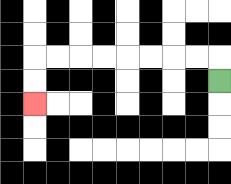{'start': '[9, 3]', 'end': '[1, 4]', 'path_directions': 'U,L,L,L,L,L,L,L,L,D,D', 'path_coordinates': '[[9, 3], [9, 2], [8, 2], [7, 2], [6, 2], [5, 2], [4, 2], [3, 2], [2, 2], [1, 2], [1, 3], [1, 4]]'}